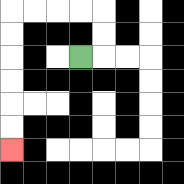{'start': '[3, 2]', 'end': '[0, 6]', 'path_directions': 'R,U,U,L,L,L,L,D,D,D,D,D,D', 'path_coordinates': '[[3, 2], [4, 2], [4, 1], [4, 0], [3, 0], [2, 0], [1, 0], [0, 0], [0, 1], [0, 2], [0, 3], [0, 4], [0, 5], [0, 6]]'}